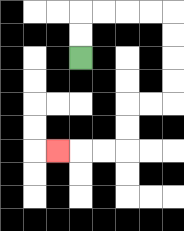{'start': '[3, 2]', 'end': '[2, 6]', 'path_directions': 'U,U,R,R,R,R,D,D,D,D,L,L,D,D,L,L,L', 'path_coordinates': '[[3, 2], [3, 1], [3, 0], [4, 0], [5, 0], [6, 0], [7, 0], [7, 1], [7, 2], [7, 3], [7, 4], [6, 4], [5, 4], [5, 5], [5, 6], [4, 6], [3, 6], [2, 6]]'}